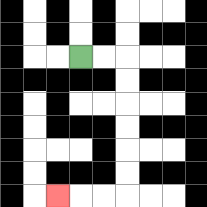{'start': '[3, 2]', 'end': '[2, 8]', 'path_directions': 'R,R,D,D,D,D,D,D,L,L,L', 'path_coordinates': '[[3, 2], [4, 2], [5, 2], [5, 3], [5, 4], [5, 5], [5, 6], [5, 7], [5, 8], [4, 8], [3, 8], [2, 8]]'}